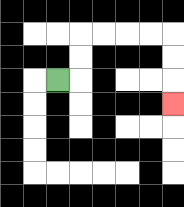{'start': '[2, 3]', 'end': '[7, 4]', 'path_directions': 'R,U,U,R,R,R,R,D,D,D', 'path_coordinates': '[[2, 3], [3, 3], [3, 2], [3, 1], [4, 1], [5, 1], [6, 1], [7, 1], [7, 2], [7, 3], [7, 4]]'}